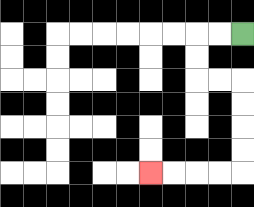{'start': '[10, 1]', 'end': '[6, 7]', 'path_directions': 'L,L,D,D,R,R,D,D,D,D,L,L,L,L', 'path_coordinates': '[[10, 1], [9, 1], [8, 1], [8, 2], [8, 3], [9, 3], [10, 3], [10, 4], [10, 5], [10, 6], [10, 7], [9, 7], [8, 7], [7, 7], [6, 7]]'}